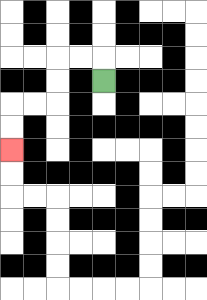{'start': '[4, 3]', 'end': '[0, 6]', 'path_directions': 'U,L,L,D,D,L,L,D,D', 'path_coordinates': '[[4, 3], [4, 2], [3, 2], [2, 2], [2, 3], [2, 4], [1, 4], [0, 4], [0, 5], [0, 6]]'}